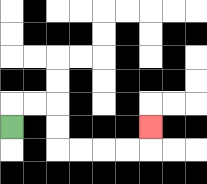{'start': '[0, 5]', 'end': '[6, 5]', 'path_directions': 'U,R,R,D,D,R,R,R,R,U', 'path_coordinates': '[[0, 5], [0, 4], [1, 4], [2, 4], [2, 5], [2, 6], [3, 6], [4, 6], [5, 6], [6, 6], [6, 5]]'}